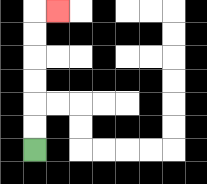{'start': '[1, 6]', 'end': '[2, 0]', 'path_directions': 'U,U,U,U,U,U,R', 'path_coordinates': '[[1, 6], [1, 5], [1, 4], [1, 3], [1, 2], [1, 1], [1, 0], [2, 0]]'}